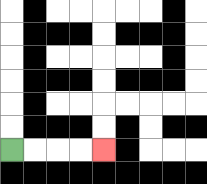{'start': '[0, 6]', 'end': '[4, 6]', 'path_directions': 'R,R,R,R', 'path_coordinates': '[[0, 6], [1, 6], [2, 6], [3, 6], [4, 6]]'}